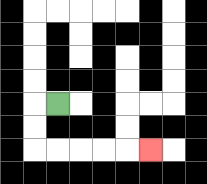{'start': '[2, 4]', 'end': '[6, 6]', 'path_directions': 'L,D,D,R,R,R,R,R', 'path_coordinates': '[[2, 4], [1, 4], [1, 5], [1, 6], [2, 6], [3, 6], [4, 6], [5, 6], [6, 6]]'}